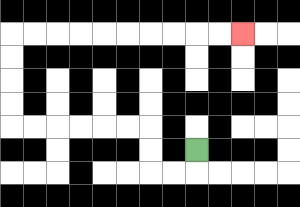{'start': '[8, 6]', 'end': '[10, 1]', 'path_directions': 'D,L,L,U,U,L,L,L,L,L,L,U,U,U,U,R,R,R,R,R,R,R,R,R,R', 'path_coordinates': '[[8, 6], [8, 7], [7, 7], [6, 7], [6, 6], [6, 5], [5, 5], [4, 5], [3, 5], [2, 5], [1, 5], [0, 5], [0, 4], [0, 3], [0, 2], [0, 1], [1, 1], [2, 1], [3, 1], [4, 1], [5, 1], [6, 1], [7, 1], [8, 1], [9, 1], [10, 1]]'}